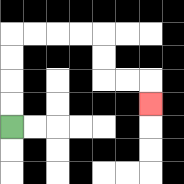{'start': '[0, 5]', 'end': '[6, 4]', 'path_directions': 'U,U,U,U,R,R,R,R,D,D,R,R,D', 'path_coordinates': '[[0, 5], [0, 4], [0, 3], [0, 2], [0, 1], [1, 1], [2, 1], [3, 1], [4, 1], [4, 2], [4, 3], [5, 3], [6, 3], [6, 4]]'}